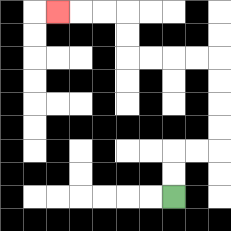{'start': '[7, 8]', 'end': '[2, 0]', 'path_directions': 'U,U,R,R,U,U,U,U,L,L,L,L,U,U,L,L,L', 'path_coordinates': '[[7, 8], [7, 7], [7, 6], [8, 6], [9, 6], [9, 5], [9, 4], [9, 3], [9, 2], [8, 2], [7, 2], [6, 2], [5, 2], [5, 1], [5, 0], [4, 0], [3, 0], [2, 0]]'}